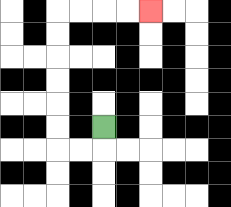{'start': '[4, 5]', 'end': '[6, 0]', 'path_directions': 'D,L,L,U,U,U,U,U,U,R,R,R,R', 'path_coordinates': '[[4, 5], [4, 6], [3, 6], [2, 6], [2, 5], [2, 4], [2, 3], [2, 2], [2, 1], [2, 0], [3, 0], [4, 0], [5, 0], [6, 0]]'}